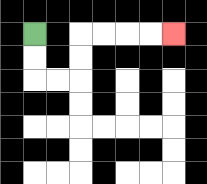{'start': '[1, 1]', 'end': '[7, 1]', 'path_directions': 'D,D,R,R,U,U,R,R,R,R', 'path_coordinates': '[[1, 1], [1, 2], [1, 3], [2, 3], [3, 3], [3, 2], [3, 1], [4, 1], [5, 1], [6, 1], [7, 1]]'}